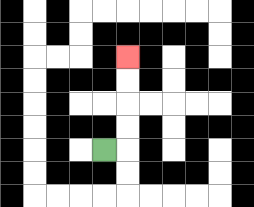{'start': '[4, 6]', 'end': '[5, 2]', 'path_directions': 'R,U,U,U,U', 'path_coordinates': '[[4, 6], [5, 6], [5, 5], [5, 4], [5, 3], [5, 2]]'}